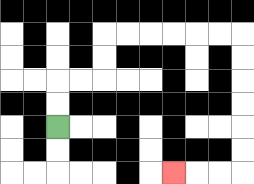{'start': '[2, 5]', 'end': '[7, 7]', 'path_directions': 'U,U,R,R,U,U,R,R,R,R,R,R,D,D,D,D,D,D,L,L,L', 'path_coordinates': '[[2, 5], [2, 4], [2, 3], [3, 3], [4, 3], [4, 2], [4, 1], [5, 1], [6, 1], [7, 1], [8, 1], [9, 1], [10, 1], [10, 2], [10, 3], [10, 4], [10, 5], [10, 6], [10, 7], [9, 7], [8, 7], [7, 7]]'}